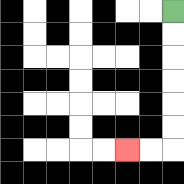{'start': '[7, 0]', 'end': '[5, 6]', 'path_directions': 'D,D,D,D,D,D,L,L', 'path_coordinates': '[[7, 0], [7, 1], [7, 2], [7, 3], [7, 4], [7, 5], [7, 6], [6, 6], [5, 6]]'}